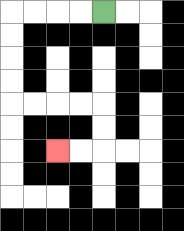{'start': '[4, 0]', 'end': '[2, 6]', 'path_directions': 'L,L,L,L,D,D,D,D,R,R,R,R,D,D,L,L', 'path_coordinates': '[[4, 0], [3, 0], [2, 0], [1, 0], [0, 0], [0, 1], [0, 2], [0, 3], [0, 4], [1, 4], [2, 4], [3, 4], [4, 4], [4, 5], [4, 6], [3, 6], [2, 6]]'}